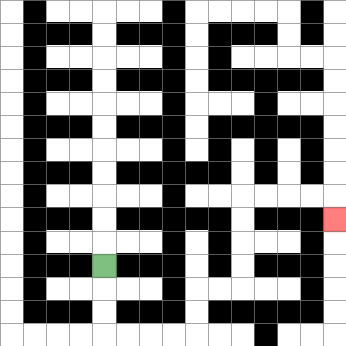{'start': '[4, 11]', 'end': '[14, 9]', 'path_directions': 'D,D,D,R,R,R,R,U,U,R,R,U,U,U,U,R,R,R,R,D', 'path_coordinates': '[[4, 11], [4, 12], [4, 13], [4, 14], [5, 14], [6, 14], [7, 14], [8, 14], [8, 13], [8, 12], [9, 12], [10, 12], [10, 11], [10, 10], [10, 9], [10, 8], [11, 8], [12, 8], [13, 8], [14, 8], [14, 9]]'}